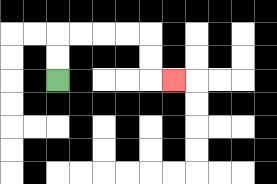{'start': '[2, 3]', 'end': '[7, 3]', 'path_directions': 'U,U,R,R,R,R,D,D,R', 'path_coordinates': '[[2, 3], [2, 2], [2, 1], [3, 1], [4, 1], [5, 1], [6, 1], [6, 2], [6, 3], [7, 3]]'}